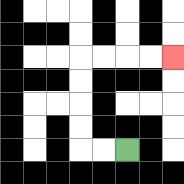{'start': '[5, 6]', 'end': '[7, 2]', 'path_directions': 'L,L,U,U,U,U,R,R,R,R', 'path_coordinates': '[[5, 6], [4, 6], [3, 6], [3, 5], [3, 4], [3, 3], [3, 2], [4, 2], [5, 2], [6, 2], [7, 2]]'}